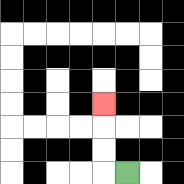{'start': '[5, 7]', 'end': '[4, 4]', 'path_directions': 'L,U,U,U', 'path_coordinates': '[[5, 7], [4, 7], [4, 6], [4, 5], [4, 4]]'}